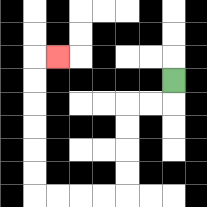{'start': '[7, 3]', 'end': '[2, 2]', 'path_directions': 'D,L,L,D,D,D,D,L,L,L,L,U,U,U,U,U,U,R', 'path_coordinates': '[[7, 3], [7, 4], [6, 4], [5, 4], [5, 5], [5, 6], [5, 7], [5, 8], [4, 8], [3, 8], [2, 8], [1, 8], [1, 7], [1, 6], [1, 5], [1, 4], [1, 3], [1, 2], [2, 2]]'}